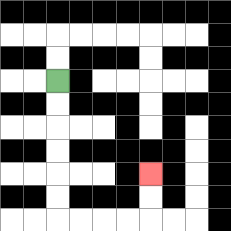{'start': '[2, 3]', 'end': '[6, 7]', 'path_directions': 'D,D,D,D,D,D,R,R,R,R,U,U', 'path_coordinates': '[[2, 3], [2, 4], [2, 5], [2, 6], [2, 7], [2, 8], [2, 9], [3, 9], [4, 9], [5, 9], [6, 9], [6, 8], [6, 7]]'}